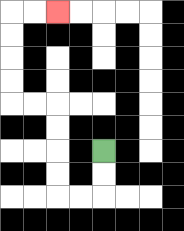{'start': '[4, 6]', 'end': '[2, 0]', 'path_directions': 'D,D,L,L,U,U,U,U,L,L,U,U,U,U,R,R', 'path_coordinates': '[[4, 6], [4, 7], [4, 8], [3, 8], [2, 8], [2, 7], [2, 6], [2, 5], [2, 4], [1, 4], [0, 4], [0, 3], [0, 2], [0, 1], [0, 0], [1, 0], [2, 0]]'}